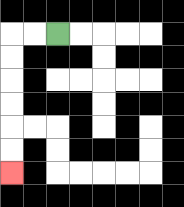{'start': '[2, 1]', 'end': '[0, 7]', 'path_directions': 'L,L,D,D,D,D,D,D', 'path_coordinates': '[[2, 1], [1, 1], [0, 1], [0, 2], [0, 3], [0, 4], [0, 5], [0, 6], [0, 7]]'}